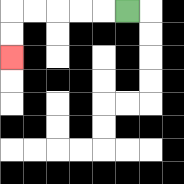{'start': '[5, 0]', 'end': '[0, 2]', 'path_directions': 'L,L,L,L,L,D,D', 'path_coordinates': '[[5, 0], [4, 0], [3, 0], [2, 0], [1, 0], [0, 0], [0, 1], [0, 2]]'}